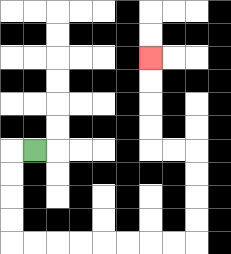{'start': '[1, 6]', 'end': '[6, 2]', 'path_directions': 'L,D,D,D,D,R,R,R,R,R,R,R,R,U,U,U,U,L,L,U,U,U,U', 'path_coordinates': '[[1, 6], [0, 6], [0, 7], [0, 8], [0, 9], [0, 10], [1, 10], [2, 10], [3, 10], [4, 10], [5, 10], [6, 10], [7, 10], [8, 10], [8, 9], [8, 8], [8, 7], [8, 6], [7, 6], [6, 6], [6, 5], [6, 4], [6, 3], [6, 2]]'}